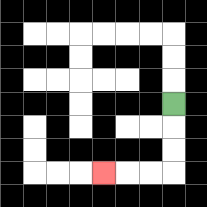{'start': '[7, 4]', 'end': '[4, 7]', 'path_directions': 'D,D,D,L,L,L', 'path_coordinates': '[[7, 4], [7, 5], [7, 6], [7, 7], [6, 7], [5, 7], [4, 7]]'}